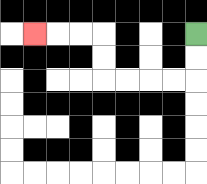{'start': '[8, 1]', 'end': '[1, 1]', 'path_directions': 'D,D,L,L,L,L,U,U,L,L,L', 'path_coordinates': '[[8, 1], [8, 2], [8, 3], [7, 3], [6, 3], [5, 3], [4, 3], [4, 2], [4, 1], [3, 1], [2, 1], [1, 1]]'}